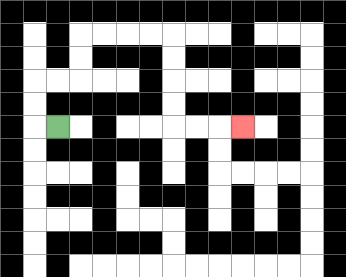{'start': '[2, 5]', 'end': '[10, 5]', 'path_directions': 'L,U,U,R,R,U,U,R,R,R,R,D,D,D,D,R,R,R', 'path_coordinates': '[[2, 5], [1, 5], [1, 4], [1, 3], [2, 3], [3, 3], [3, 2], [3, 1], [4, 1], [5, 1], [6, 1], [7, 1], [7, 2], [7, 3], [7, 4], [7, 5], [8, 5], [9, 5], [10, 5]]'}